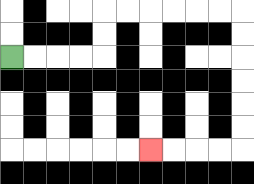{'start': '[0, 2]', 'end': '[6, 6]', 'path_directions': 'R,R,R,R,U,U,R,R,R,R,R,R,D,D,D,D,D,D,L,L,L,L', 'path_coordinates': '[[0, 2], [1, 2], [2, 2], [3, 2], [4, 2], [4, 1], [4, 0], [5, 0], [6, 0], [7, 0], [8, 0], [9, 0], [10, 0], [10, 1], [10, 2], [10, 3], [10, 4], [10, 5], [10, 6], [9, 6], [8, 6], [7, 6], [6, 6]]'}